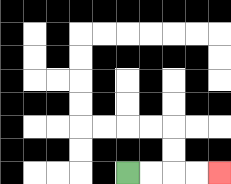{'start': '[5, 7]', 'end': '[9, 7]', 'path_directions': 'R,R,R,R', 'path_coordinates': '[[5, 7], [6, 7], [7, 7], [8, 7], [9, 7]]'}